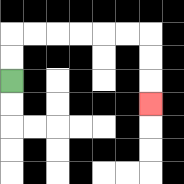{'start': '[0, 3]', 'end': '[6, 4]', 'path_directions': 'U,U,R,R,R,R,R,R,D,D,D', 'path_coordinates': '[[0, 3], [0, 2], [0, 1], [1, 1], [2, 1], [3, 1], [4, 1], [5, 1], [6, 1], [6, 2], [6, 3], [6, 4]]'}